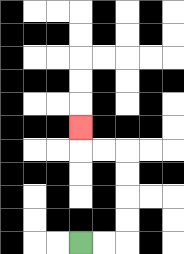{'start': '[3, 10]', 'end': '[3, 5]', 'path_directions': 'R,R,U,U,U,U,L,L,U', 'path_coordinates': '[[3, 10], [4, 10], [5, 10], [5, 9], [5, 8], [5, 7], [5, 6], [4, 6], [3, 6], [3, 5]]'}